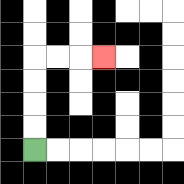{'start': '[1, 6]', 'end': '[4, 2]', 'path_directions': 'U,U,U,U,R,R,R', 'path_coordinates': '[[1, 6], [1, 5], [1, 4], [1, 3], [1, 2], [2, 2], [3, 2], [4, 2]]'}